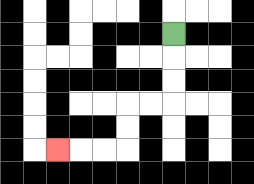{'start': '[7, 1]', 'end': '[2, 6]', 'path_directions': 'D,D,D,L,L,D,D,L,L,L', 'path_coordinates': '[[7, 1], [7, 2], [7, 3], [7, 4], [6, 4], [5, 4], [5, 5], [5, 6], [4, 6], [3, 6], [2, 6]]'}